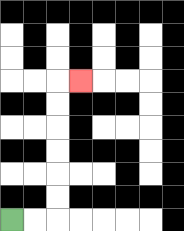{'start': '[0, 9]', 'end': '[3, 3]', 'path_directions': 'R,R,U,U,U,U,U,U,R', 'path_coordinates': '[[0, 9], [1, 9], [2, 9], [2, 8], [2, 7], [2, 6], [2, 5], [2, 4], [2, 3], [3, 3]]'}